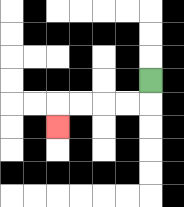{'start': '[6, 3]', 'end': '[2, 5]', 'path_directions': 'D,L,L,L,L,D', 'path_coordinates': '[[6, 3], [6, 4], [5, 4], [4, 4], [3, 4], [2, 4], [2, 5]]'}